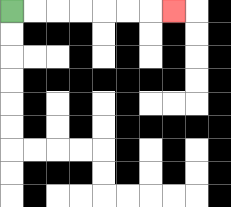{'start': '[0, 0]', 'end': '[7, 0]', 'path_directions': 'R,R,R,R,R,R,R', 'path_coordinates': '[[0, 0], [1, 0], [2, 0], [3, 0], [4, 0], [5, 0], [6, 0], [7, 0]]'}